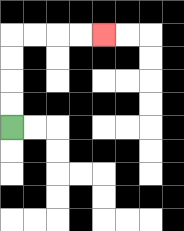{'start': '[0, 5]', 'end': '[4, 1]', 'path_directions': 'U,U,U,U,R,R,R,R', 'path_coordinates': '[[0, 5], [0, 4], [0, 3], [0, 2], [0, 1], [1, 1], [2, 1], [3, 1], [4, 1]]'}